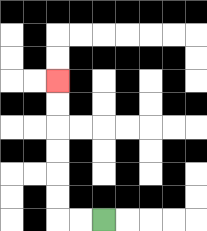{'start': '[4, 9]', 'end': '[2, 3]', 'path_directions': 'L,L,U,U,U,U,U,U', 'path_coordinates': '[[4, 9], [3, 9], [2, 9], [2, 8], [2, 7], [2, 6], [2, 5], [2, 4], [2, 3]]'}